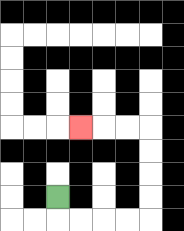{'start': '[2, 8]', 'end': '[3, 5]', 'path_directions': 'D,R,R,R,R,U,U,U,U,L,L,L', 'path_coordinates': '[[2, 8], [2, 9], [3, 9], [4, 9], [5, 9], [6, 9], [6, 8], [6, 7], [6, 6], [6, 5], [5, 5], [4, 5], [3, 5]]'}